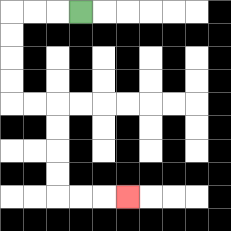{'start': '[3, 0]', 'end': '[5, 8]', 'path_directions': 'L,L,L,D,D,D,D,R,R,D,D,D,D,R,R,R', 'path_coordinates': '[[3, 0], [2, 0], [1, 0], [0, 0], [0, 1], [0, 2], [0, 3], [0, 4], [1, 4], [2, 4], [2, 5], [2, 6], [2, 7], [2, 8], [3, 8], [4, 8], [5, 8]]'}